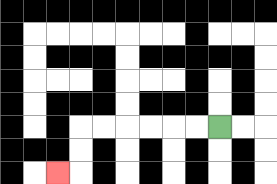{'start': '[9, 5]', 'end': '[2, 7]', 'path_directions': 'L,L,L,L,L,L,D,D,L', 'path_coordinates': '[[9, 5], [8, 5], [7, 5], [6, 5], [5, 5], [4, 5], [3, 5], [3, 6], [3, 7], [2, 7]]'}